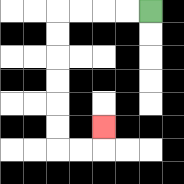{'start': '[6, 0]', 'end': '[4, 5]', 'path_directions': 'L,L,L,L,D,D,D,D,D,D,R,R,U', 'path_coordinates': '[[6, 0], [5, 0], [4, 0], [3, 0], [2, 0], [2, 1], [2, 2], [2, 3], [2, 4], [2, 5], [2, 6], [3, 6], [4, 6], [4, 5]]'}